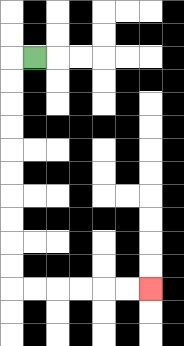{'start': '[1, 2]', 'end': '[6, 12]', 'path_directions': 'L,D,D,D,D,D,D,D,D,D,D,R,R,R,R,R,R', 'path_coordinates': '[[1, 2], [0, 2], [0, 3], [0, 4], [0, 5], [0, 6], [0, 7], [0, 8], [0, 9], [0, 10], [0, 11], [0, 12], [1, 12], [2, 12], [3, 12], [4, 12], [5, 12], [6, 12]]'}